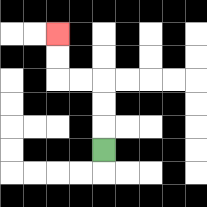{'start': '[4, 6]', 'end': '[2, 1]', 'path_directions': 'U,U,U,L,L,U,U', 'path_coordinates': '[[4, 6], [4, 5], [4, 4], [4, 3], [3, 3], [2, 3], [2, 2], [2, 1]]'}